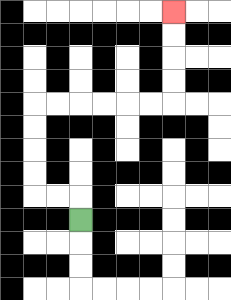{'start': '[3, 9]', 'end': '[7, 0]', 'path_directions': 'U,L,L,U,U,U,U,R,R,R,R,R,R,U,U,U,U', 'path_coordinates': '[[3, 9], [3, 8], [2, 8], [1, 8], [1, 7], [1, 6], [1, 5], [1, 4], [2, 4], [3, 4], [4, 4], [5, 4], [6, 4], [7, 4], [7, 3], [7, 2], [7, 1], [7, 0]]'}